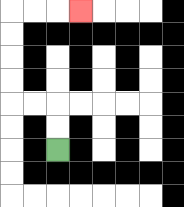{'start': '[2, 6]', 'end': '[3, 0]', 'path_directions': 'U,U,L,L,U,U,U,U,R,R,R', 'path_coordinates': '[[2, 6], [2, 5], [2, 4], [1, 4], [0, 4], [0, 3], [0, 2], [0, 1], [0, 0], [1, 0], [2, 0], [3, 0]]'}